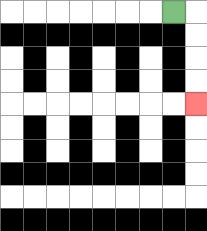{'start': '[7, 0]', 'end': '[8, 4]', 'path_directions': 'R,D,D,D,D', 'path_coordinates': '[[7, 0], [8, 0], [8, 1], [8, 2], [8, 3], [8, 4]]'}